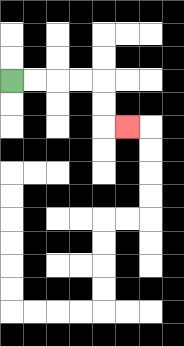{'start': '[0, 3]', 'end': '[5, 5]', 'path_directions': 'R,R,R,R,D,D,R', 'path_coordinates': '[[0, 3], [1, 3], [2, 3], [3, 3], [4, 3], [4, 4], [4, 5], [5, 5]]'}